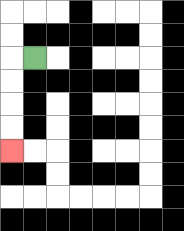{'start': '[1, 2]', 'end': '[0, 6]', 'path_directions': 'L,D,D,D,D', 'path_coordinates': '[[1, 2], [0, 2], [0, 3], [0, 4], [0, 5], [0, 6]]'}